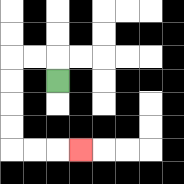{'start': '[2, 3]', 'end': '[3, 6]', 'path_directions': 'U,L,L,D,D,D,D,R,R,R', 'path_coordinates': '[[2, 3], [2, 2], [1, 2], [0, 2], [0, 3], [0, 4], [0, 5], [0, 6], [1, 6], [2, 6], [3, 6]]'}